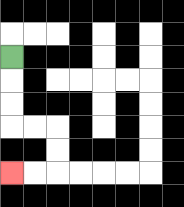{'start': '[0, 2]', 'end': '[0, 7]', 'path_directions': 'D,D,D,R,R,D,D,L,L', 'path_coordinates': '[[0, 2], [0, 3], [0, 4], [0, 5], [1, 5], [2, 5], [2, 6], [2, 7], [1, 7], [0, 7]]'}